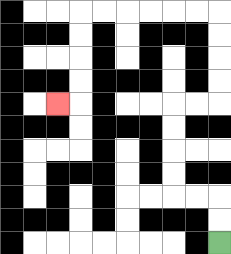{'start': '[9, 10]', 'end': '[2, 4]', 'path_directions': 'U,U,L,L,U,U,U,U,R,R,U,U,U,U,L,L,L,L,L,L,D,D,D,D,L', 'path_coordinates': '[[9, 10], [9, 9], [9, 8], [8, 8], [7, 8], [7, 7], [7, 6], [7, 5], [7, 4], [8, 4], [9, 4], [9, 3], [9, 2], [9, 1], [9, 0], [8, 0], [7, 0], [6, 0], [5, 0], [4, 0], [3, 0], [3, 1], [3, 2], [3, 3], [3, 4], [2, 4]]'}